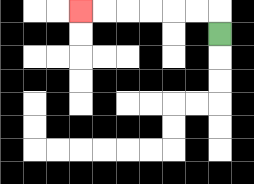{'start': '[9, 1]', 'end': '[3, 0]', 'path_directions': 'U,L,L,L,L,L,L', 'path_coordinates': '[[9, 1], [9, 0], [8, 0], [7, 0], [6, 0], [5, 0], [4, 0], [3, 0]]'}